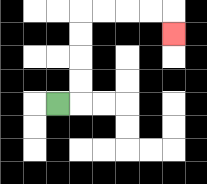{'start': '[2, 4]', 'end': '[7, 1]', 'path_directions': 'R,U,U,U,U,R,R,R,R,D', 'path_coordinates': '[[2, 4], [3, 4], [3, 3], [3, 2], [3, 1], [3, 0], [4, 0], [5, 0], [6, 0], [7, 0], [7, 1]]'}